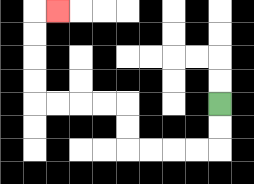{'start': '[9, 4]', 'end': '[2, 0]', 'path_directions': 'D,D,L,L,L,L,U,U,L,L,L,L,U,U,U,U,R', 'path_coordinates': '[[9, 4], [9, 5], [9, 6], [8, 6], [7, 6], [6, 6], [5, 6], [5, 5], [5, 4], [4, 4], [3, 4], [2, 4], [1, 4], [1, 3], [1, 2], [1, 1], [1, 0], [2, 0]]'}